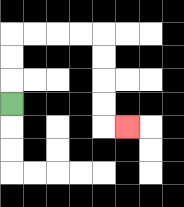{'start': '[0, 4]', 'end': '[5, 5]', 'path_directions': 'U,U,U,R,R,R,R,D,D,D,D,R', 'path_coordinates': '[[0, 4], [0, 3], [0, 2], [0, 1], [1, 1], [2, 1], [3, 1], [4, 1], [4, 2], [4, 3], [4, 4], [4, 5], [5, 5]]'}